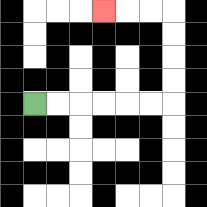{'start': '[1, 4]', 'end': '[4, 0]', 'path_directions': 'R,R,R,R,R,R,U,U,U,U,L,L,L', 'path_coordinates': '[[1, 4], [2, 4], [3, 4], [4, 4], [5, 4], [6, 4], [7, 4], [7, 3], [7, 2], [7, 1], [7, 0], [6, 0], [5, 0], [4, 0]]'}